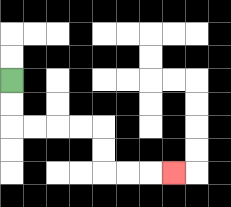{'start': '[0, 3]', 'end': '[7, 7]', 'path_directions': 'D,D,R,R,R,R,D,D,R,R,R', 'path_coordinates': '[[0, 3], [0, 4], [0, 5], [1, 5], [2, 5], [3, 5], [4, 5], [4, 6], [4, 7], [5, 7], [6, 7], [7, 7]]'}